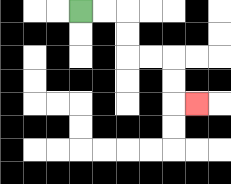{'start': '[3, 0]', 'end': '[8, 4]', 'path_directions': 'R,R,D,D,R,R,D,D,R', 'path_coordinates': '[[3, 0], [4, 0], [5, 0], [5, 1], [5, 2], [6, 2], [7, 2], [7, 3], [7, 4], [8, 4]]'}